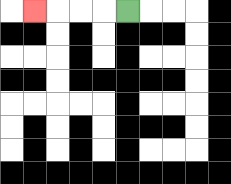{'start': '[5, 0]', 'end': '[1, 0]', 'path_directions': 'L,L,L,L', 'path_coordinates': '[[5, 0], [4, 0], [3, 0], [2, 0], [1, 0]]'}